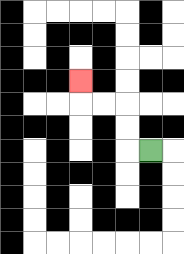{'start': '[6, 6]', 'end': '[3, 3]', 'path_directions': 'L,U,U,L,L,U', 'path_coordinates': '[[6, 6], [5, 6], [5, 5], [5, 4], [4, 4], [3, 4], [3, 3]]'}